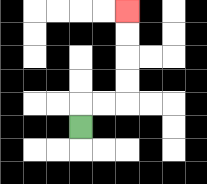{'start': '[3, 5]', 'end': '[5, 0]', 'path_directions': 'U,R,R,U,U,U,U', 'path_coordinates': '[[3, 5], [3, 4], [4, 4], [5, 4], [5, 3], [5, 2], [5, 1], [5, 0]]'}